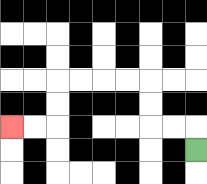{'start': '[8, 6]', 'end': '[0, 5]', 'path_directions': 'U,L,L,U,U,L,L,L,L,D,D,L,L', 'path_coordinates': '[[8, 6], [8, 5], [7, 5], [6, 5], [6, 4], [6, 3], [5, 3], [4, 3], [3, 3], [2, 3], [2, 4], [2, 5], [1, 5], [0, 5]]'}